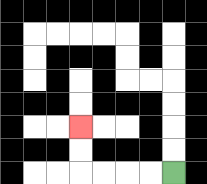{'start': '[7, 7]', 'end': '[3, 5]', 'path_directions': 'L,L,L,L,U,U', 'path_coordinates': '[[7, 7], [6, 7], [5, 7], [4, 7], [3, 7], [3, 6], [3, 5]]'}